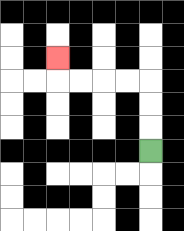{'start': '[6, 6]', 'end': '[2, 2]', 'path_directions': 'U,U,U,L,L,L,L,U', 'path_coordinates': '[[6, 6], [6, 5], [6, 4], [6, 3], [5, 3], [4, 3], [3, 3], [2, 3], [2, 2]]'}